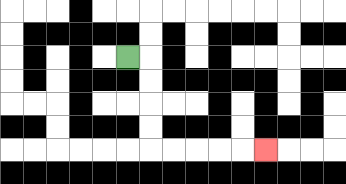{'start': '[5, 2]', 'end': '[11, 6]', 'path_directions': 'R,D,D,D,D,R,R,R,R,R', 'path_coordinates': '[[5, 2], [6, 2], [6, 3], [6, 4], [6, 5], [6, 6], [7, 6], [8, 6], [9, 6], [10, 6], [11, 6]]'}